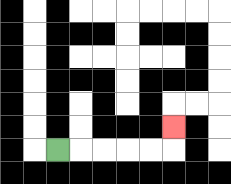{'start': '[2, 6]', 'end': '[7, 5]', 'path_directions': 'R,R,R,R,R,U', 'path_coordinates': '[[2, 6], [3, 6], [4, 6], [5, 6], [6, 6], [7, 6], [7, 5]]'}